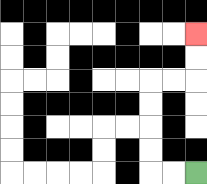{'start': '[8, 7]', 'end': '[8, 1]', 'path_directions': 'L,L,U,U,U,U,R,R,U,U', 'path_coordinates': '[[8, 7], [7, 7], [6, 7], [6, 6], [6, 5], [6, 4], [6, 3], [7, 3], [8, 3], [8, 2], [8, 1]]'}